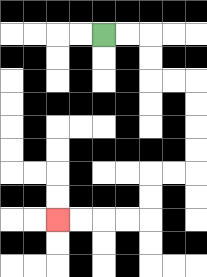{'start': '[4, 1]', 'end': '[2, 9]', 'path_directions': 'R,R,D,D,R,R,D,D,D,D,L,L,D,D,L,L,L,L', 'path_coordinates': '[[4, 1], [5, 1], [6, 1], [6, 2], [6, 3], [7, 3], [8, 3], [8, 4], [8, 5], [8, 6], [8, 7], [7, 7], [6, 7], [6, 8], [6, 9], [5, 9], [4, 9], [3, 9], [2, 9]]'}